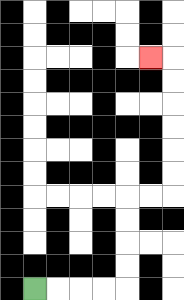{'start': '[1, 12]', 'end': '[6, 2]', 'path_directions': 'R,R,R,R,U,U,U,U,R,R,U,U,U,U,U,U,L', 'path_coordinates': '[[1, 12], [2, 12], [3, 12], [4, 12], [5, 12], [5, 11], [5, 10], [5, 9], [5, 8], [6, 8], [7, 8], [7, 7], [7, 6], [7, 5], [7, 4], [7, 3], [7, 2], [6, 2]]'}